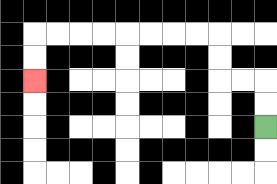{'start': '[11, 5]', 'end': '[1, 3]', 'path_directions': 'U,U,L,L,U,U,L,L,L,L,L,L,L,L,D,D', 'path_coordinates': '[[11, 5], [11, 4], [11, 3], [10, 3], [9, 3], [9, 2], [9, 1], [8, 1], [7, 1], [6, 1], [5, 1], [4, 1], [3, 1], [2, 1], [1, 1], [1, 2], [1, 3]]'}